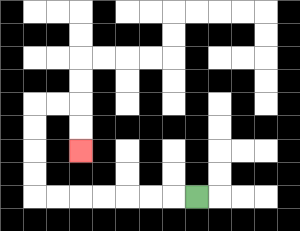{'start': '[8, 8]', 'end': '[3, 6]', 'path_directions': 'L,L,L,L,L,L,L,U,U,U,U,R,R,D,D', 'path_coordinates': '[[8, 8], [7, 8], [6, 8], [5, 8], [4, 8], [3, 8], [2, 8], [1, 8], [1, 7], [1, 6], [1, 5], [1, 4], [2, 4], [3, 4], [3, 5], [3, 6]]'}